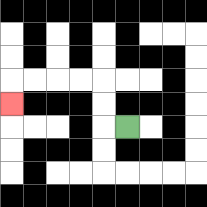{'start': '[5, 5]', 'end': '[0, 4]', 'path_directions': 'L,U,U,L,L,L,L,D', 'path_coordinates': '[[5, 5], [4, 5], [4, 4], [4, 3], [3, 3], [2, 3], [1, 3], [0, 3], [0, 4]]'}